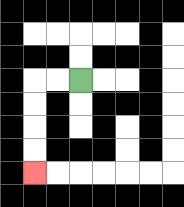{'start': '[3, 3]', 'end': '[1, 7]', 'path_directions': 'L,L,D,D,D,D', 'path_coordinates': '[[3, 3], [2, 3], [1, 3], [1, 4], [1, 5], [1, 6], [1, 7]]'}